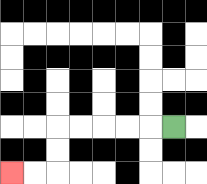{'start': '[7, 5]', 'end': '[0, 7]', 'path_directions': 'L,L,L,L,L,D,D,L,L', 'path_coordinates': '[[7, 5], [6, 5], [5, 5], [4, 5], [3, 5], [2, 5], [2, 6], [2, 7], [1, 7], [0, 7]]'}